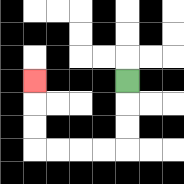{'start': '[5, 3]', 'end': '[1, 3]', 'path_directions': 'D,D,D,L,L,L,L,U,U,U', 'path_coordinates': '[[5, 3], [5, 4], [5, 5], [5, 6], [4, 6], [3, 6], [2, 6], [1, 6], [1, 5], [1, 4], [1, 3]]'}